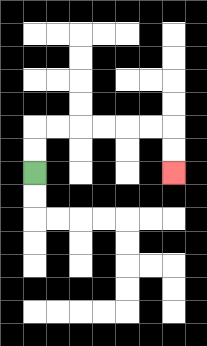{'start': '[1, 7]', 'end': '[7, 7]', 'path_directions': 'U,U,R,R,R,R,R,R,D,D', 'path_coordinates': '[[1, 7], [1, 6], [1, 5], [2, 5], [3, 5], [4, 5], [5, 5], [6, 5], [7, 5], [7, 6], [7, 7]]'}